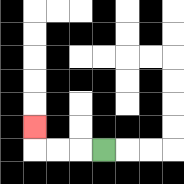{'start': '[4, 6]', 'end': '[1, 5]', 'path_directions': 'L,L,L,U', 'path_coordinates': '[[4, 6], [3, 6], [2, 6], [1, 6], [1, 5]]'}